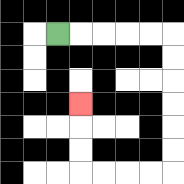{'start': '[2, 1]', 'end': '[3, 4]', 'path_directions': 'R,R,R,R,R,D,D,D,D,D,D,L,L,L,L,U,U,U', 'path_coordinates': '[[2, 1], [3, 1], [4, 1], [5, 1], [6, 1], [7, 1], [7, 2], [7, 3], [7, 4], [7, 5], [7, 6], [7, 7], [6, 7], [5, 7], [4, 7], [3, 7], [3, 6], [3, 5], [3, 4]]'}